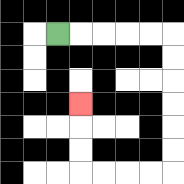{'start': '[2, 1]', 'end': '[3, 4]', 'path_directions': 'R,R,R,R,R,D,D,D,D,D,D,L,L,L,L,U,U,U', 'path_coordinates': '[[2, 1], [3, 1], [4, 1], [5, 1], [6, 1], [7, 1], [7, 2], [7, 3], [7, 4], [7, 5], [7, 6], [7, 7], [6, 7], [5, 7], [4, 7], [3, 7], [3, 6], [3, 5], [3, 4]]'}